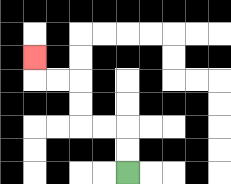{'start': '[5, 7]', 'end': '[1, 2]', 'path_directions': 'U,U,L,L,U,U,L,L,U', 'path_coordinates': '[[5, 7], [5, 6], [5, 5], [4, 5], [3, 5], [3, 4], [3, 3], [2, 3], [1, 3], [1, 2]]'}